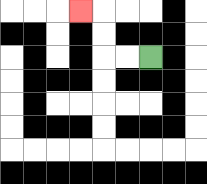{'start': '[6, 2]', 'end': '[3, 0]', 'path_directions': 'L,L,U,U,L', 'path_coordinates': '[[6, 2], [5, 2], [4, 2], [4, 1], [4, 0], [3, 0]]'}